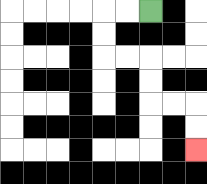{'start': '[6, 0]', 'end': '[8, 6]', 'path_directions': 'L,L,D,D,R,R,D,D,R,R,D,D', 'path_coordinates': '[[6, 0], [5, 0], [4, 0], [4, 1], [4, 2], [5, 2], [6, 2], [6, 3], [6, 4], [7, 4], [8, 4], [8, 5], [8, 6]]'}